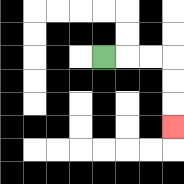{'start': '[4, 2]', 'end': '[7, 5]', 'path_directions': 'R,R,R,D,D,D', 'path_coordinates': '[[4, 2], [5, 2], [6, 2], [7, 2], [7, 3], [7, 4], [7, 5]]'}